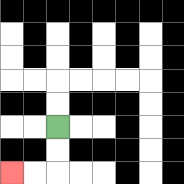{'start': '[2, 5]', 'end': '[0, 7]', 'path_directions': 'D,D,L,L', 'path_coordinates': '[[2, 5], [2, 6], [2, 7], [1, 7], [0, 7]]'}